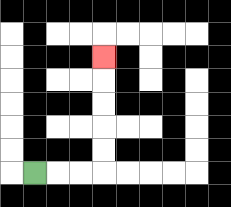{'start': '[1, 7]', 'end': '[4, 2]', 'path_directions': 'R,R,R,U,U,U,U,U', 'path_coordinates': '[[1, 7], [2, 7], [3, 7], [4, 7], [4, 6], [4, 5], [4, 4], [4, 3], [4, 2]]'}